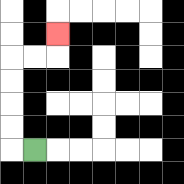{'start': '[1, 6]', 'end': '[2, 1]', 'path_directions': 'L,U,U,U,U,R,R,U', 'path_coordinates': '[[1, 6], [0, 6], [0, 5], [0, 4], [0, 3], [0, 2], [1, 2], [2, 2], [2, 1]]'}